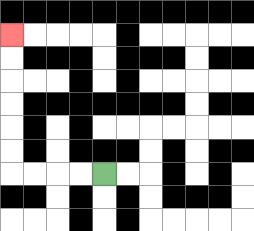{'start': '[4, 7]', 'end': '[0, 1]', 'path_directions': 'L,L,L,L,U,U,U,U,U,U', 'path_coordinates': '[[4, 7], [3, 7], [2, 7], [1, 7], [0, 7], [0, 6], [0, 5], [0, 4], [0, 3], [0, 2], [0, 1]]'}